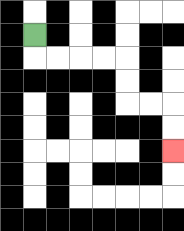{'start': '[1, 1]', 'end': '[7, 6]', 'path_directions': 'D,R,R,R,R,D,D,R,R,D,D', 'path_coordinates': '[[1, 1], [1, 2], [2, 2], [3, 2], [4, 2], [5, 2], [5, 3], [5, 4], [6, 4], [7, 4], [7, 5], [7, 6]]'}